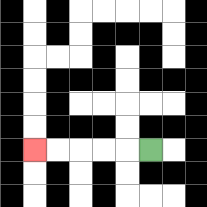{'start': '[6, 6]', 'end': '[1, 6]', 'path_directions': 'L,L,L,L,L', 'path_coordinates': '[[6, 6], [5, 6], [4, 6], [3, 6], [2, 6], [1, 6]]'}